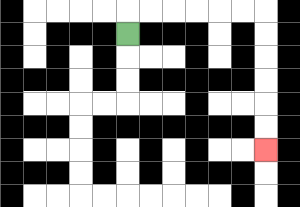{'start': '[5, 1]', 'end': '[11, 6]', 'path_directions': 'U,R,R,R,R,R,R,D,D,D,D,D,D', 'path_coordinates': '[[5, 1], [5, 0], [6, 0], [7, 0], [8, 0], [9, 0], [10, 0], [11, 0], [11, 1], [11, 2], [11, 3], [11, 4], [11, 5], [11, 6]]'}